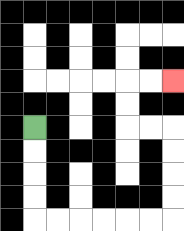{'start': '[1, 5]', 'end': '[7, 3]', 'path_directions': 'D,D,D,D,R,R,R,R,R,R,U,U,U,U,L,L,U,U,R,R', 'path_coordinates': '[[1, 5], [1, 6], [1, 7], [1, 8], [1, 9], [2, 9], [3, 9], [4, 9], [5, 9], [6, 9], [7, 9], [7, 8], [7, 7], [7, 6], [7, 5], [6, 5], [5, 5], [5, 4], [5, 3], [6, 3], [7, 3]]'}